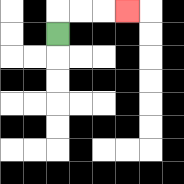{'start': '[2, 1]', 'end': '[5, 0]', 'path_directions': 'U,R,R,R', 'path_coordinates': '[[2, 1], [2, 0], [3, 0], [4, 0], [5, 0]]'}